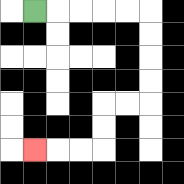{'start': '[1, 0]', 'end': '[1, 6]', 'path_directions': 'R,R,R,R,R,D,D,D,D,L,L,D,D,L,L,L', 'path_coordinates': '[[1, 0], [2, 0], [3, 0], [4, 0], [5, 0], [6, 0], [6, 1], [6, 2], [6, 3], [6, 4], [5, 4], [4, 4], [4, 5], [4, 6], [3, 6], [2, 6], [1, 6]]'}